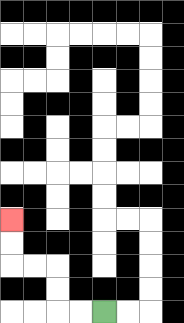{'start': '[4, 13]', 'end': '[0, 9]', 'path_directions': 'L,L,U,U,L,L,U,U', 'path_coordinates': '[[4, 13], [3, 13], [2, 13], [2, 12], [2, 11], [1, 11], [0, 11], [0, 10], [0, 9]]'}